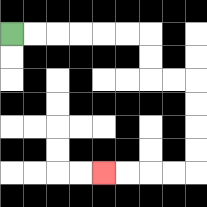{'start': '[0, 1]', 'end': '[4, 7]', 'path_directions': 'R,R,R,R,R,R,D,D,R,R,D,D,D,D,L,L,L,L', 'path_coordinates': '[[0, 1], [1, 1], [2, 1], [3, 1], [4, 1], [5, 1], [6, 1], [6, 2], [6, 3], [7, 3], [8, 3], [8, 4], [8, 5], [8, 6], [8, 7], [7, 7], [6, 7], [5, 7], [4, 7]]'}